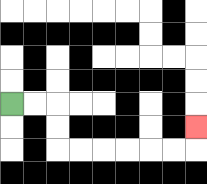{'start': '[0, 4]', 'end': '[8, 5]', 'path_directions': 'R,R,D,D,R,R,R,R,R,R,U', 'path_coordinates': '[[0, 4], [1, 4], [2, 4], [2, 5], [2, 6], [3, 6], [4, 6], [5, 6], [6, 6], [7, 6], [8, 6], [8, 5]]'}